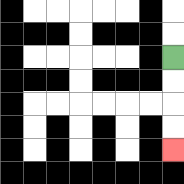{'start': '[7, 2]', 'end': '[7, 6]', 'path_directions': 'D,D,D,D', 'path_coordinates': '[[7, 2], [7, 3], [7, 4], [7, 5], [7, 6]]'}